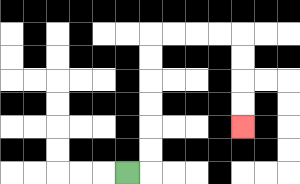{'start': '[5, 7]', 'end': '[10, 5]', 'path_directions': 'R,U,U,U,U,U,U,R,R,R,R,D,D,D,D', 'path_coordinates': '[[5, 7], [6, 7], [6, 6], [6, 5], [6, 4], [6, 3], [6, 2], [6, 1], [7, 1], [8, 1], [9, 1], [10, 1], [10, 2], [10, 3], [10, 4], [10, 5]]'}